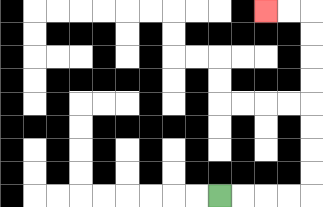{'start': '[9, 8]', 'end': '[11, 0]', 'path_directions': 'R,R,R,R,U,U,U,U,U,U,U,U,L,L', 'path_coordinates': '[[9, 8], [10, 8], [11, 8], [12, 8], [13, 8], [13, 7], [13, 6], [13, 5], [13, 4], [13, 3], [13, 2], [13, 1], [13, 0], [12, 0], [11, 0]]'}